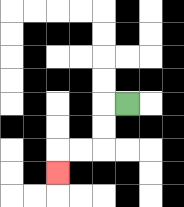{'start': '[5, 4]', 'end': '[2, 7]', 'path_directions': 'L,D,D,L,L,D', 'path_coordinates': '[[5, 4], [4, 4], [4, 5], [4, 6], [3, 6], [2, 6], [2, 7]]'}